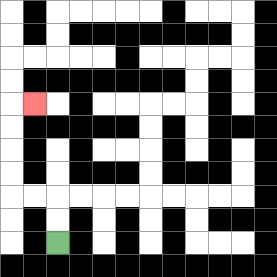{'start': '[2, 10]', 'end': '[1, 4]', 'path_directions': 'U,U,L,L,U,U,U,U,R', 'path_coordinates': '[[2, 10], [2, 9], [2, 8], [1, 8], [0, 8], [0, 7], [0, 6], [0, 5], [0, 4], [1, 4]]'}